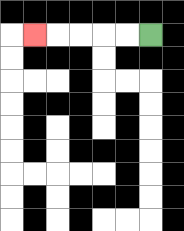{'start': '[6, 1]', 'end': '[1, 1]', 'path_directions': 'L,L,L,L,L', 'path_coordinates': '[[6, 1], [5, 1], [4, 1], [3, 1], [2, 1], [1, 1]]'}